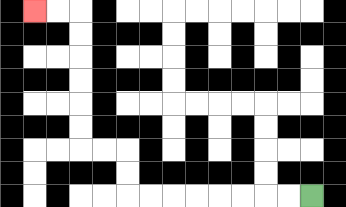{'start': '[13, 8]', 'end': '[1, 0]', 'path_directions': 'L,L,L,L,L,L,L,L,U,U,L,L,U,U,U,U,U,U,L,L', 'path_coordinates': '[[13, 8], [12, 8], [11, 8], [10, 8], [9, 8], [8, 8], [7, 8], [6, 8], [5, 8], [5, 7], [5, 6], [4, 6], [3, 6], [3, 5], [3, 4], [3, 3], [3, 2], [3, 1], [3, 0], [2, 0], [1, 0]]'}